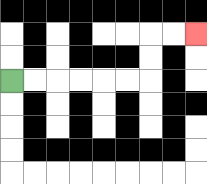{'start': '[0, 3]', 'end': '[8, 1]', 'path_directions': 'R,R,R,R,R,R,U,U,R,R', 'path_coordinates': '[[0, 3], [1, 3], [2, 3], [3, 3], [4, 3], [5, 3], [6, 3], [6, 2], [6, 1], [7, 1], [8, 1]]'}